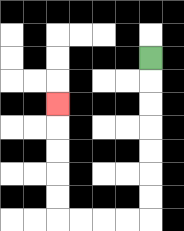{'start': '[6, 2]', 'end': '[2, 4]', 'path_directions': 'D,D,D,D,D,D,D,L,L,L,L,U,U,U,U,U', 'path_coordinates': '[[6, 2], [6, 3], [6, 4], [6, 5], [6, 6], [6, 7], [6, 8], [6, 9], [5, 9], [4, 9], [3, 9], [2, 9], [2, 8], [2, 7], [2, 6], [2, 5], [2, 4]]'}